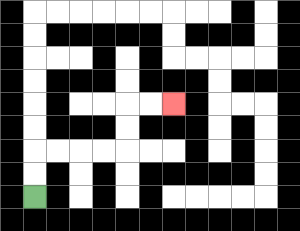{'start': '[1, 8]', 'end': '[7, 4]', 'path_directions': 'U,U,R,R,R,R,U,U,R,R', 'path_coordinates': '[[1, 8], [1, 7], [1, 6], [2, 6], [3, 6], [4, 6], [5, 6], [5, 5], [5, 4], [6, 4], [7, 4]]'}